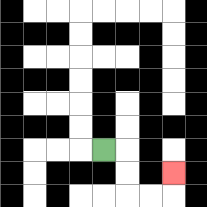{'start': '[4, 6]', 'end': '[7, 7]', 'path_directions': 'R,D,D,R,R,U', 'path_coordinates': '[[4, 6], [5, 6], [5, 7], [5, 8], [6, 8], [7, 8], [7, 7]]'}